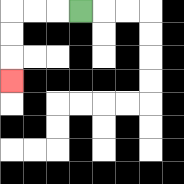{'start': '[3, 0]', 'end': '[0, 3]', 'path_directions': 'L,L,L,D,D,D', 'path_coordinates': '[[3, 0], [2, 0], [1, 0], [0, 0], [0, 1], [0, 2], [0, 3]]'}